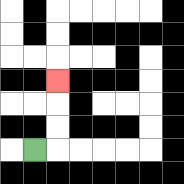{'start': '[1, 6]', 'end': '[2, 3]', 'path_directions': 'R,U,U,U', 'path_coordinates': '[[1, 6], [2, 6], [2, 5], [2, 4], [2, 3]]'}